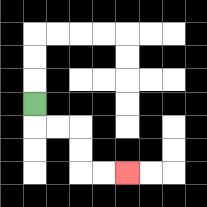{'start': '[1, 4]', 'end': '[5, 7]', 'path_directions': 'D,R,R,D,D,R,R', 'path_coordinates': '[[1, 4], [1, 5], [2, 5], [3, 5], [3, 6], [3, 7], [4, 7], [5, 7]]'}